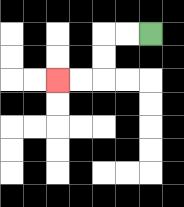{'start': '[6, 1]', 'end': '[2, 3]', 'path_directions': 'L,L,D,D,L,L', 'path_coordinates': '[[6, 1], [5, 1], [4, 1], [4, 2], [4, 3], [3, 3], [2, 3]]'}